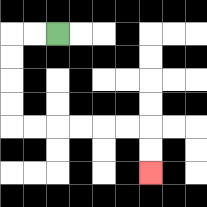{'start': '[2, 1]', 'end': '[6, 7]', 'path_directions': 'L,L,D,D,D,D,R,R,R,R,R,R,D,D', 'path_coordinates': '[[2, 1], [1, 1], [0, 1], [0, 2], [0, 3], [0, 4], [0, 5], [1, 5], [2, 5], [3, 5], [4, 5], [5, 5], [6, 5], [6, 6], [6, 7]]'}